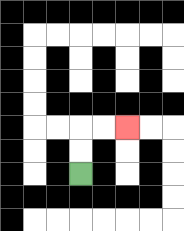{'start': '[3, 7]', 'end': '[5, 5]', 'path_directions': 'U,U,R,R', 'path_coordinates': '[[3, 7], [3, 6], [3, 5], [4, 5], [5, 5]]'}